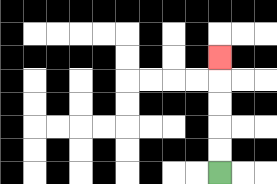{'start': '[9, 7]', 'end': '[9, 2]', 'path_directions': 'U,U,U,U,U', 'path_coordinates': '[[9, 7], [9, 6], [9, 5], [9, 4], [9, 3], [9, 2]]'}